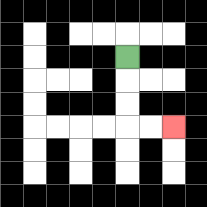{'start': '[5, 2]', 'end': '[7, 5]', 'path_directions': 'D,D,D,R,R', 'path_coordinates': '[[5, 2], [5, 3], [5, 4], [5, 5], [6, 5], [7, 5]]'}